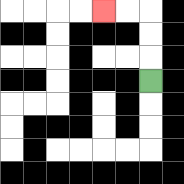{'start': '[6, 3]', 'end': '[4, 0]', 'path_directions': 'U,U,U,L,L', 'path_coordinates': '[[6, 3], [6, 2], [6, 1], [6, 0], [5, 0], [4, 0]]'}